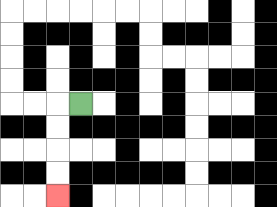{'start': '[3, 4]', 'end': '[2, 8]', 'path_directions': 'L,D,D,D,D', 'path_coordinates': '[[3, 4], [2, 4], [2, 5], [2, 6], [2, 7], [2, 8]]'}